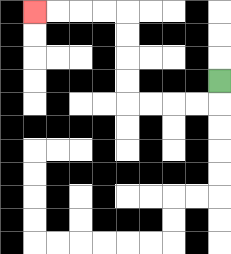{'start': '[9, 3]', 'end': '[1, 0]', 'path_directions': 'D,L,L,L,L,U,U,U,U,L,L,L,L', 'path_coordinates': '[[9, 3], [9, 4], [8, 4], [7, 4], [6, 4], [5, 4], [5, 3], [5, 2], [5, 1], [5, 0], [4, 0], [3, 0], [2, 0], [1, 0]]'}